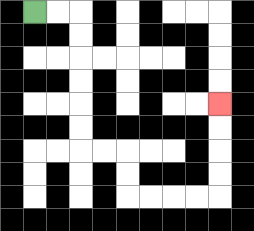{'start': '[1, 0]', 'end': '[9, 4]', 'path_directions': 'R,R,D,D,D,D,D,D,R,R,D,D,R,R,R,R,U,U,U,U', 'path_coordinates': '[[1, 0], [2, 0], [3, 0], [3, 1], [3, 2], [3, 3], [3, 4], [3, 5], [3, 6], [4, 6], [5, 6], [5, 7], [5, 8], [6, 8], [7, 8], [8, 8], [9, 8], [9, 7], [9, 6], [9, 5], [9, 4]]'}